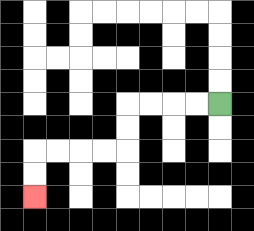{'start': '[9, 4]', 'end': '[1, 8]', 'path_directions': 'L,L,L,L,D,D,L,L,L,L,D,D', 'path_coordinates': '[[9, 4], [8, 4], [7, 4], [6, 4], [5, 4], [5, 5], [5, 6], [4, 6], [3, 6], [2, 6], [1, 6], [1, 7], [1, 8]]'}